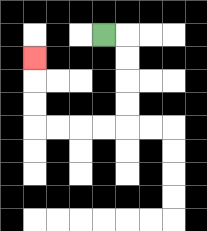{'start': '[4, 1]', 'end': '[1, 2]', 'path_directions': 'R,D,D,D,D,L,L,L,L,U,U,U', 'path_coordinates': '[[4, 1], [5, 1], [5, 2], [5, 3], [5, 4], [5, 5], [4, 5], [3, 5], [2, 5], [1, 5], [1, 4], [1, 3], [1, 2]]'}